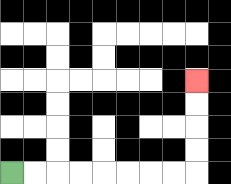{'start': '[0, 7]', 'end': '[8, 3]', 'path_directions': 'R,R,R,R,R,R,R,R,U,U,U,U', 'path_coordinates': '[[0, 7], [1, 7], [2, 7], [3, 7], [4, 7], [5, 7], [6, 7], [7, 7], [8, 7], [8, 6], [8, 5], [8, 4], [8, 3]]'}